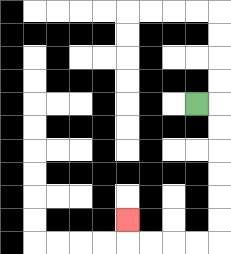{'start': '[8, 4]', 'end': '[5, 9]', 'path_directions': 'R,D,D,D,D,D,D,L,L,L,L,U', 'path_coordinates': '[[8, 4], [9, 4], [9, 5], [9, 6], [9, 7], [9, 8], [9, 9], [9, 10], [8, 10], [7, 10], [6, 10], [5, 10], [5, 9]]'}